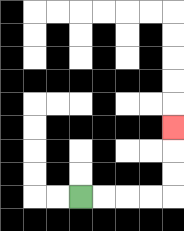{'start': '[3, 8]', 'end': '[7, 5]', 'path_directions': 'R,R,R,R,U,U,U', 'path_coordinates': '[[3, 8], [4, 8], [5, 8], [6, 8], [7, 8], [7, 7], [7, 6], [7, 5]]'}